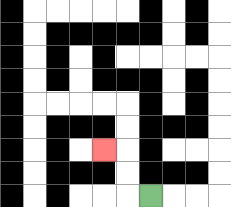{'start': '[6, 8]', 'end': '[4, 6]', 'path_directions': 'L,U,U,L', 'path_coordinates': '[[6, 8], [5, 8], [5, 7], [5, 6], [4, 6]]'}